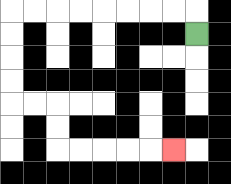{'start': '[8, 1]', 'end': '[7, 6]', 'path_directions': 'U,L,L,L,L,L,L,L,L,D,D,D,D,R,R,D,D,R,R,R,R,R', 'path_coordinates': '[[8, 1], [8, 0], [7, 0], [6, 0], [5, 0], [4, 0], [3, 0], [2, 0], [1, 0], [0, 0], [0, 1], [0, 2], [0, 3], [0, 4], [1, 4], [2, 4], [2, 5], [2, 6], [3, 6], [4, 6], [5, 6], [6, 6], [7, 6]]'}